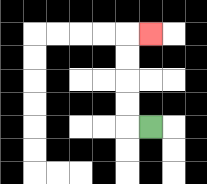{'start': '[6, 5]', 'end': '[6, 1]', 'path_directions': 'L,U,U,U,U,R', 'path_coordinates': '[[6, 5], [5, 5], [5, 4], [5, 3], [5, 2], [5, 1], [6, 1]]'}